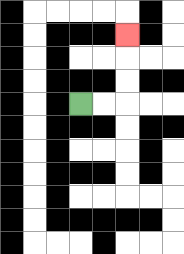{'start': '[3, 4]', 'end': '[5, 1]', 'path_directions': 'R,R,U,U,U', 'path_coordinates': '[[3, 4], [4, 4], [5, 4], [5, 3], [5, 2], [5, 1]]'}